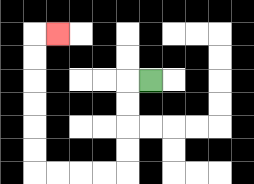{'start': '[6, 3]', 'end': '[2, 1]', 'path_directions': 'L,D,D,D,D,L,L,L,L,U,U,U,U,U,U,R', 'path_coordinates': '[[6, 3], [5, 3], [5, 4], [5, 5], [5, 6], [5, 7], [4, 7], [3, 7], [2, 7], [1, 7], [1, 6], [1, 5], [1, 4], [1, 3], [1, 2], [1, 1], [2, 1]]'}